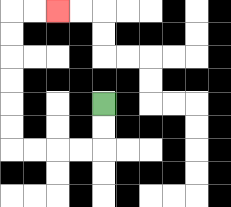{'start': '[4, 4]', 'end': '[2, 0]', 'path_directions': 'D,D,L,L,L,L,U,U,U,U,U,U,R,R', 'path_coordinates': '[[4, 4], [4, 5], [4, 6], [3, 6], [2, 6], [1, 6], [0, 6], [0, 5], [0, 4], [0, 3], [0, 2], [0, 1], [0, 0], [1, 0], [2, 0]]'}